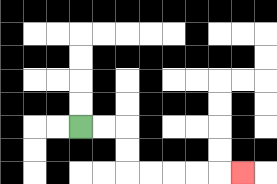{'start': '[3, 5]', 'end': '[10, 7]', 'path_directions': 'R,R,D,D,R,R,R,R,R', 'path_coordinates': '[[3, 5], [4, 5], [5, 5], [5, 6], [5, 7], [6, 7], [7, 7], [8, 7], [9, 7], [10, 7]]'}